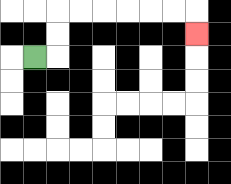{'start': '[1, 2]', 'end': '[8, 1]', 'path_directions': 'R,U,U,R,R,R,R,R,R,D', 'path_coordinates': '[[1, 2], [2, 2], [2, 1], [2, 0], [3, 0], [4, 0], [5, 0], [6, 0], [7, 0], [8, 0], [8, 1]]'}